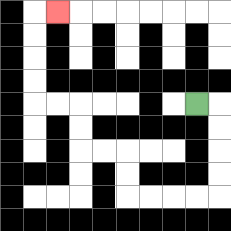{'start': '[8, 4]', 'end': '[2, 0]', 'path_directions': 'R,D,D,D,D,L,L,L,L,U,U,L,L,U,U,L,L,U,U,U,U,R', 'path_coordinates': '[[8, 4], [9, 4], [9, 5], [9, 6], [9, 7], [9, 8], [8, 8], [7, 8], [6, 8], [5, 8], [5, 7], [5, 6], [4, 6], [3, 6], [3, 5], [3, 4], [2, 4], [1, 4], [1, 3], [1, 2], [1, 1], [1, 0], [2, 0]]'}